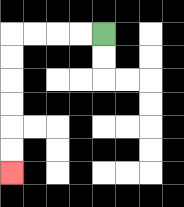{'start': '[4, 1]', 'end': '[0, 7]', 'path_directions': 'L,L,L,L,D,D,D,D,D,D', 'path_coordinates': '[[4, 1], [3, 1], [2, 1], [1, 1], [0, 1], [0, 2], [0, 3], [0, 4], [0, 5], [0, 6], [0, 7]]'}